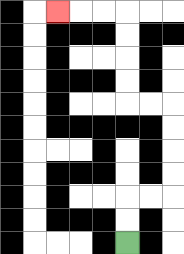{'start': '[5, 10]', 'end': '[2, 0]', 'path_directions': 'U,U,R,R,U,U,U,U,L,L,U,U,U,U,L,L,L', 'path_coordinates': '[[5, 10], [5, 9], [5, 8], [6, 8], [7, 8], [7, 7], [7, 6], [7, 5], [7, 4], [6, 4], [5, 4], [5, 3], [5, 2], [5, 1], [5, 0], [4, 0], [3, 0], [2, 0]]'}